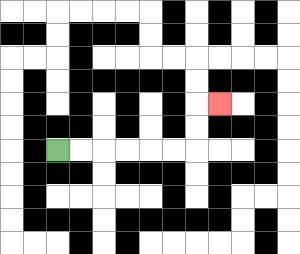{'start': '[2, 6]', 'end': '[9, 4]', 'path_directions': 'R,R,R,R,R,R,U,U,R', 'path_coordinates': '[[2, 6], [3, 6], [4, 6], [5, 6], [6, 6], [7, 6], [8, 6], [8, 5], [8, 4], [9, 4]]'}